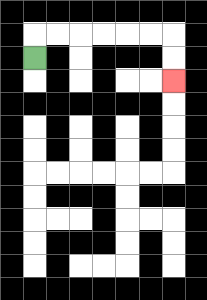{'start': '[1, 2]', 'end': '[7, 3]', 'path_directions': 'U,R,R,R,R,R,R,D,D', 'path_coordinates': '[[1, 2], [1, 1], [2, 1], [3, 1], [4, 1], [5, 1], [6, 1], [7, 1], [7, 2], [7, 3]]'}